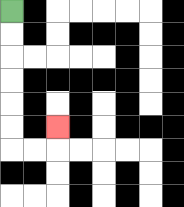{'start': '[0, 0]', 'end': '[2, 5]', 'path_directions': 'D,D,D,D,D,D,R,R,U', 'path_coordinates': '[[0, 0], [0, 1], [0, 2], [0, 3], [0, 4], [0, 5], [0, 6], [1, 6], [2, 6], [2, 5]]'}